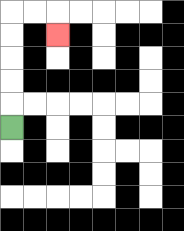{'start': '[0, 5]', 'end': '[2, 1]', 'path_directions': 'U,U,U,U,U,R,R,D', 'path_coordinates': '[[0, 5], [0, 4], [0, 3], [0, 2], [0, 1], [0, 0], [1, 0], [2, 0], [2, 1]]'}